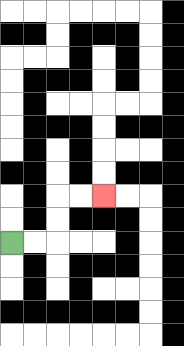{'start': '[0, 10]', 'end': '[4, 8]', 'path_directions': 'R,R,U,U,R,R', 'path_coordinates': '[[0, 10], [1, 10], [2, 10], [2, 9], [2, 8], [3, 8], [4, 8]]'}